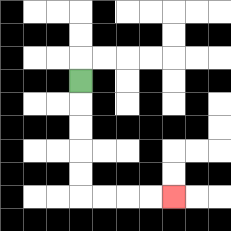{'start': '[3, 3]', 'end': '[7, 8]', 'path_directions': 'D,D,D,D,D,R,R,R,R', 'path_coordinates': '[[3, 3], [3, 4], [3, 5], [3, 6], [3, 7], [3, 8], [4, 8], [5, 8], [6, 8], [7, 8]]'}